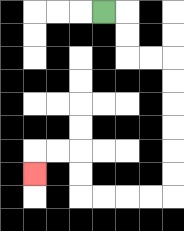{'start': '[4, 0]', 'end': '[1, 7]', 'path_directions': 'R,D,D,R,R,D,D,D,D,D,D,L,L,L,L,U,U,L,L,D', 'path_coordinates': '[[4, 0], [5, 0], [5, 1], [5, 2], [6, 2], [7, 2], [7, 3], [7, 4], [7, 5], [7, 6], [7, 7], [7, 8], [6, 8], [5, 8], [4, 8], [3, 8], [3, 7], [3, 6], [2, 6], [1, 6], [1, 7]]'}